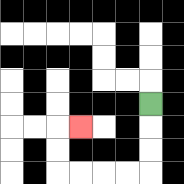{'start': '[6, 4]', 'end': '[3, 5]', 'path_directions': 'D,D,D,L,L,L,L,U,U,R', 'path_coordinates': '[[6, 4], [6, 5], [6, 6], [6, 7], [5, 7], [4, 7], [3, 7], [2, 7], [2, 6], [2, 5], [3, 5]]'}